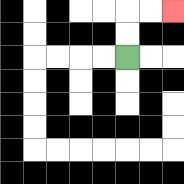{'start': '[5, 2]', 'end': '[7, 0]', 'path_directions': 'U,U,R,R', 'path_coordinates': '[[5, 2], [5, 1], [5, 0], [6, 0], [7, 0]]'}